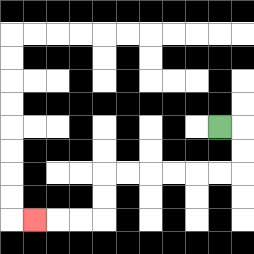{'start': '[9, 5]', 'end': '[1, 9]', 'path_directions': 'R,D,D,L,L,L,L,L,L,D,D,L,L,L', 'path_coordinates': '[[9, 5], [10, 5], [10, 6], [10, 7], [9, 7], [8, 7], [7, 7], [6, 7], [5, 7], [4, 7], [4, 8], [4, 9], [3, 9], [2, 9], [1, 9]]'}